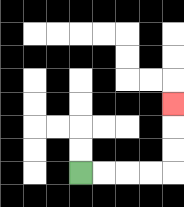{'start': '[3, 7]', 'end': '[7, 4]', 'path_directions': 'R,R,R,R,U,U,U', 'path_coordinates': '[[3, 7], [4, 7], [5, 7], [6, 7], [7, 7], [7, 6], [7, 5], [7, 4]]'}